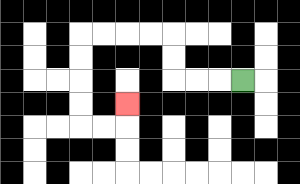{'start': '[10, 3]', 'end': '[5, 4]', 'path_directions': 'L,L,L,U,U,L,L,L,L,D,D,D,D,R,R,U', 'path_coordinates': '[[10, 3], [9, 3], [8, 3], [7, 3], [7, 2], [7, 1], [6, 1], [5, 1], [4, 1], [3, 1], [3, 2], [3, 3], [3, 4], [3, 5], [4, 5], [5, 5], [5, 4]]'}